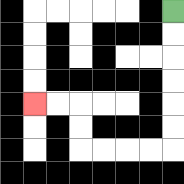{'start': '[7, 0]', 'end': '[1, 4]', 'path_directions': 'D,D,D,D,D,D,L,L,L,L,U,U,L,L', 'path_coordinates': '[[7, 0], [7, 1], [7, 2], [7, 3], [7, 4], [7, 5], [7, 6], [6, 6], [5, 6], [4, 6], [3, 6], [3, 5], [3, 4], [2, 4], [1, 4]]'}